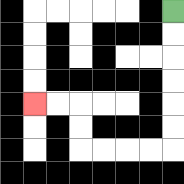{'start': '[7, 0]', 'end': '[1, 4]', 'path_directions': 'D,D,D,D,D,D,L,L,L,L,U,U,L,L', 'path_coordinates': '[[7, 0], [7, 1], [7, 2], [7, 3], [7, 4], [7, 5], [7, 6], [6, 6], [5, 6], [4, 6], [3, 6], [3, 5], [3, 4], [2, 4], [1, 4]]'}